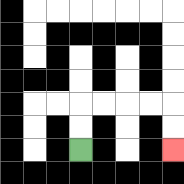{'start': '[3, 6]', 'end': '[7, 6]', 'path_directions': 'U,U,R,R,R,R,D,D', 'path_coordinates': '[[3, 6], [3, 5], [3, 4], [4, 4], [5, 4], [6, 4], [7, 4], [7, 5], [7, 6]]'}